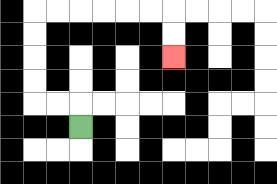{'start': '[3, 5]', 'end': '[7, 2]', 'path_directions': 'U,L,L,U,U,U,U,R,R,R,R,R,R,D,D', 'path_coordinates': '[[3, 5], [3, 4], [2, 4], [1, 4], [1, 3], [1, 2], [1, 1], [1, 0], [2, 0], [3, 0], [4, 0], [5, 0], [6, 0], [7, 0], [7, 1], [7, 2]]'}